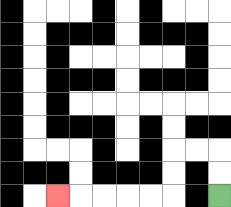{'start': '[9, 8]', 'end': '[2, 8]', 'path_directions': 'U,U,L,L,D,D,L,L,L,L,L', 'path_coordinates': '[[9, 8], [9, 7], [9, 6], [8, 6], [7, 6], [7, 7], [7, 8], [6, 8], [5, 8], [4, 8], [3, 8], [2, 8]]'}